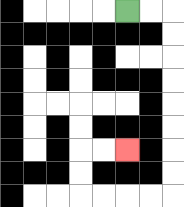{'start': '[5, 0]', 'end': '[5, 6]', 'path_directions': 'R,R,D,D,D,D,D,D,D,D,L,L,L,L,U,U,R,R', 'path_coordinates': '[[5, 0], [6, 0], [7, 0], [7, 1], [7, 2], [7, 3], [7, 4], [7, 5], [7, 6], [7, 7], [7, 8], [6, 8], [5, 8], [4, 8], [3, 8], [3, 7], [3, 6], [4, 6], [5, 6]]'}